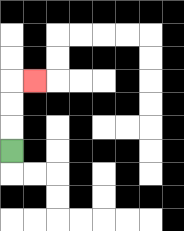{'start': '[0, 6]', 'end': '[1, 3]', 'path_directions': 'U,U,U,R', 'path_coordinates': '[[0, 6], [0, 5], [0, 4], [0, 3], [1, 3]]'}